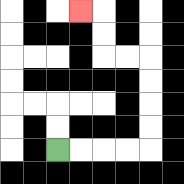{'start': '[2, 6]', 'end': '[3, 0]', 'path_directions': 'R,R,R,R,U,U,U,U,L,L,U,U,L', 'path_coordinates': '[[2, 6], [3, 6], [4, 6], [5, 6], [6, 6], [6, 5], [6, 4], [6, 3], [6, 2], [5, 2], [4, 2], [4, 1], [4, 0], [3, 0]]'}